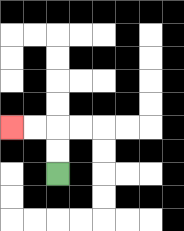{'start': '[2, 7]', 'end': '[0, 5]', 'path_directions': 'U,U,L,L', 'path_coordinates': '[[2, 7], [2, 6], [2, 5], [1, 5], [0, 5]]'}